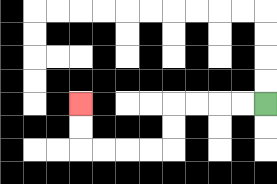{'start': '[11, 4]', 'end': '[3, 4]', 'path_directions': 'L,L,L,L,D,D,L,L,L,L,U,U', 'path_coordinates': '[[11, 4], [10, 4], [9, 4], [8, 4], [7, 4], [7, 5], [7, 6], [6, 6], [5, 6], [4, 6], [3, 6], [3, 5], [3, 4]]'}